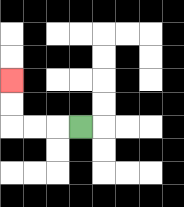{'start': '[3, 5]', 'end': '[0, 3]', 'path_directions': 'L,L,L,U,U', 'path_coordinates': '[[3, 5], [2, 5], [1, 5], [0, 5], [0, 4], [0, 3]]'}